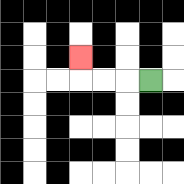{'start': '[6, 3]', 'end': '[3, 2]', 'path_directions': 'L,L,L,U', 'path_coordinates': '[[6, 3], [5, 3], [4, 3], [3, 3], [3, 2]]'}